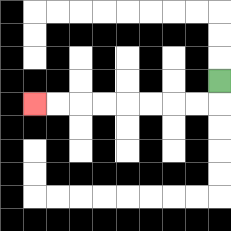{'start': '[9, 3]', 'end': '[1, 4]', 'path_directions': 'D,L,L,L,L,L,L,L,L', 'path_coordinates': '[[9, 3], [9, 4], [8, 4], [7, 4], [6, 4], [5, 4], [4, 4], [3, 4], [2, 4], [1, 4]]'}